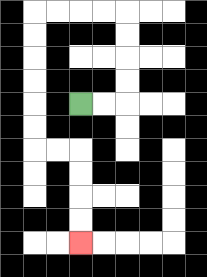{'start': '[3, 4]', 'end': '[3, 10]', 'path_directions': 'R,R,U,U,U,U,L,L,L,L,D,D,D,D,D,D,R,R,D,D,D,D', 'path_coordinates': '[[3, 4], [4, 4], [5, 4], [5, 3], [5, 2], [5, 1], [5, 0], [4, 0], [3, 0], [2, 0], [1, 0], [1, 1], [1, 2], [1, 3], [1, 4], [1, 5], [1, 6], [2, 6], [3, 6], [3, 7], [3, 8], [3, 9], [3, 10]]'}